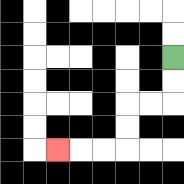{'start': '[7, 2]', 'end': '[2, 6]', 'path_directions': 'D,D,L,L,D,D,L,L,L', 'path_coordinates': '[[7, 2], [7, 3], [7, 4], [6, 4], [5, 4], [5, 5], [5, 6], [4, 6], [3, 6], [2, 6]]'}